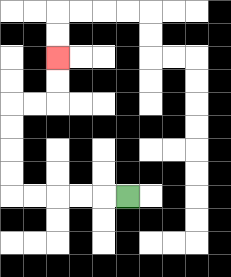{'start': '[5, 8]', 'end': '[2, 2]', 'path_directions': 'L,L,L,L,L,U,U,U,U,R,R,U,U', 'path_coordinates': '[[5, 8], [4, 8], [3, 8], [2, 8], [1, 8], [0, 8], [0, 7], [0, 6], [0, 5], [0, 4], [1, 4], [2, 4], [2, 3], [2, 2]]'}